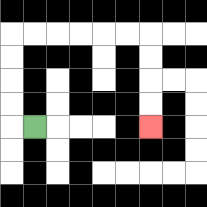{'start': '[1, 5]', 'end': '[6, 5]', 'path_directions': 'L,U,U,U,U,R,R,R,R,R,R,D,D,D,D', 'path_coordinates': '[[1, 5], [0, 5], [0, 4], [0, 3], [0, 2], [0, 1], [1, 1], [2, 1], [3, 1], [4, 1], [5, 1], [6, 1], [6, 2], [6, 3], [6, 4], [6, 5]]'}